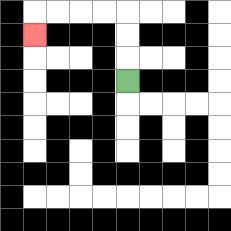{'start': '[5, 3]', 'end': '[1, 1]', 'path_directions': 'U,U,U,L,L,L,L,D', 'path_coordinates': '[[5, 3], [5, 2], [5, 1], [5, 0], [4, 0], [3, 0], [2, 0], [1, 0], [1, 1]]'}